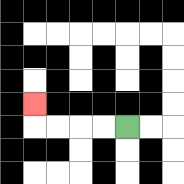{'start': '[5, 5]', 'end': '[1, 4]', 'path_directions': 'L,L,L,L,U', 'path_coordinates': '[[5, 5], [4, 5], [3, 5], [2, 5], [1, 5], [1, 4]]'}